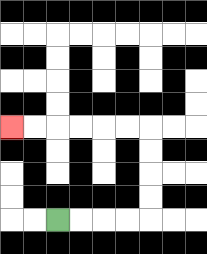{'start': '[2, 9]', 'end': '[0, 5]', 'path_directions': 'R,R,R,R,U,U,U,U,L,L,L,L,L,L', 'path_coordinates': '[[2, 9], [3, 9], [4, 9], [5, 9], [6, 9], [6, 8], [6, 7], [6, 6], [6, 5], [5, 5], [4, 5], [3, 5], [2, 5], [1, 5], [0, 5]]'}